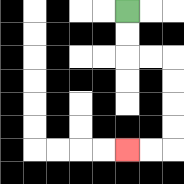{'start': '[5, 0]', 'end': '[5, 6]', 'path_directions': 'D,D,R,R,D,D,D,D,L,L', 'path_coordinates': '[[5, 0], [5, 1], [5, 2], [6, 2], [7, 2], [7, 3], [7, 4], [7, 5], [7, 6], [6, 6], [5, 6]]'}